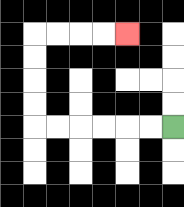{'start': '[7, 5]', 'end': '[5, 1]', 'path_directions': 'L,L,L,L,L,L,U,U,U,U,R,R,R,R', 'path_coordinates': '[[7, 5], [6, 5], [5, 5], [4, 5], [3, 5], [2, 5], [1, 5], [1, 4], [1, 3], [1, 2], [1, 1], [2, 1], [3, 1], [4, 1], [5, 1]]'}